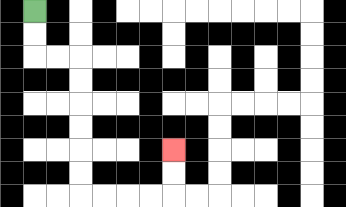{'start': '[1, 0]', 'end': '[7, 6]', 'path_directions': 'D,D,R,R,D,D,D,D,D,D,R,R,R,R,U,U', 'path_coordinates': '[[1, 0], [1, 1], [1, 2], [2, 2], [3, 2], [3, 3], [3, 4], [3, 5], [3, 6], [3, 7], [3, 8], [4, 8], [5, 8], [6, 8], [7, 8], [7, 7], [7, 6]]'}